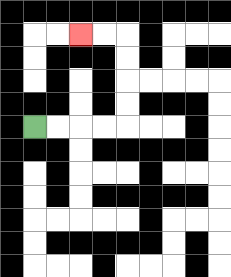{'start': '[1, 5]', 'end': '[3, 1]', 'path_directions': 'R,R,R,R,U,U,U,U,L,L', 'path_coordinates': '[[1, 5], [2, 5], [3, 5], [4, 5], [5, 5], [5, 4], [5, 3], [5, 2], [5, 1], [4, 1], [3, 1]]'}